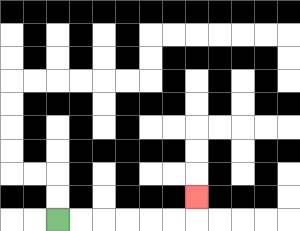{'start': '[2, 9]', 'end': '[8, 8]', 'path_directions': 'R,R,R,R,R,R,U', 'path_coordinates': '[[2, 9], [3, 9], [4, 9], [5, 9], [6, 9], [7, 9], [8, 9], [8, 8]]'}